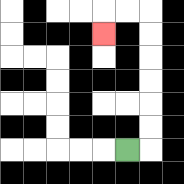{'start': '[5, 6]', 'end': '[4, 1]', 'path_directions': 'R,U,U,U,U,U,U,L,L,D', 'path_coordinates': '[[5, 6], [6, 6], [6, 5], [6, 4], [6, 3], [6, 2], [6, 1], [6, 0], [5, 0], [4, 0], [4, 1]]'}